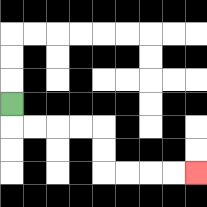{'start': '[0, 4]', 'end': '[8, 7]', 'path_directions': 'D,R,R,R,R,D,D,R,R,R,R', 'path_coordinates': '[[0, 4], [0, 5], [1, 5], [2, 5], [3, 5], [4, 5], [4, 6], [4, 7], [5, 7], [6, 7], [7, 7], [8, 7]]'}